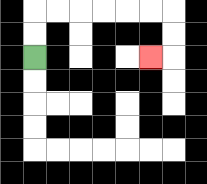{'start': '[1, 2]', 'end': '[6, 2]', 'path_directions': 'U,U,R,R,R,R,R,R,D,D,L', 'path_coordinates': '[[1, 2], [1, 1], [1, 0], [2, 0], [3, 0], [4, 0], [5, 0], [6, 0], [7, 0], [7, 1], [7, 2], [6, 2]]'}